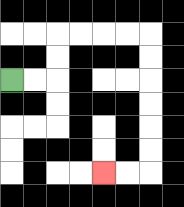{'start': '[0, 3]', 'end': '[4, 7]', 'path_directions': 'R,R,U,U,R,R,R,R,D,D,D,D,D,D,L,L', 'path_coordinates': '[[0, 3], [1, 3], [2, 3], [2, 2], [2, 1], [3, 1], [4, 1], [5, 1], [6, 1], [6, 2], [6, 3], [6, 4], [6, 5], [6, 6], [6, 7], [5, 7], [4, 7]]'}